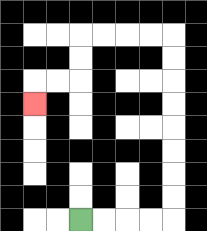{'start': '[3, 9]', 'end': '[1, 4]', 'path_directions': 'R,R,R,R,U,U,U,U,U,U,U,U,L,L,L,L,D,D,L,L,D', 'path_coordinates': '[[3, 9], [4, 9], [5, 9], [6, 9], [7, 9], [7, 8], [7, 7], [7, 6], [7, 5], [7, 4], [7, 3], [7, 2], [7, 1], [6, 1], [5, 1], [4, 1], [3, 1], [3, 2], [3, 3], [2, 3], [1, 3], [1, 4]]'}